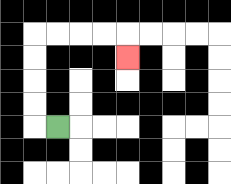{'start': '[2, 5]', 'end': '[5, 2]', 'path_directions': 'L,U,U,U,U,R,R,R,R,D', 'path_coordinates': '[[2, 5], [1, 5], [1, 4], [1, 3], [1, 2], [1, 1], [2, 1], [3, 1], [4, 1], [5, 1], [5, 2]]'}